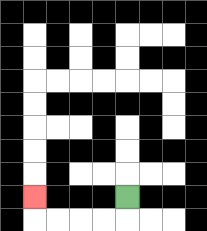{'start': '[5, 8]', 'end': '[1, 8]', 'path_directions': 'D,L,L,L,L,U', 'path_coordinates': '[[5, 8], [5, 9], [4, 9], [3, 9], [2, 9], [1, 9], [1, 8]]'}